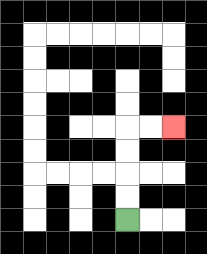{'start': '[5, 9]', 'end': '[7, 5]', 'path_directions': 'U,U,U,U,R,R', 'path_coordinates': '[[5, 9], [5, 8], [5, 7], [5, 6], [5, 5], [6, 5], [7, 5]]'}